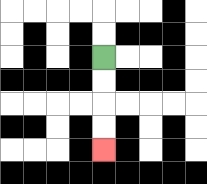{'start': '[4, 2]', 'end': '[4, 6]', 'path_directions': 'D,D,D,D', 'path_coordinates': '[[4, 2], [4, 3], [4, 4], [4, 5], [4, 6]]'}